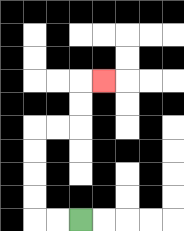{'start': '[3, 9]', 'end': '[4, 3]', 'path_directions': 'L,L,U,U,U,U,R,R,U,U,R', 'path_coordinates': '[[3, 9], [2, 9], [1, 9], [1, 8], [1, 7], [1, 6], [1, 5], [2, 5], [3, 5], [3, 4], [3, 3], [4, 3]]'}